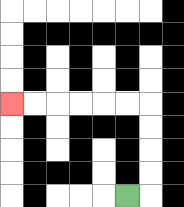{'start': '[5, 8]', 'end': '[0, 4]', 'path_directions': 'R,U,U,U,U,L,L,L,L,L,L', 'path_coordinates': '[[5, 8], [6, 8], [6, 7], [6, 6], [6, 5], [6, 4], [5, 4], [4, 4], [3, 4], [2, 4], [1, 4], [0, 4]]'}